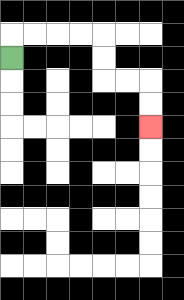{'start': '[0, 2]', 'end': '[6, 5]', 'path_directions': 'U,R,R,R,R,D,D,R,R,D,D', 'path_coordinates': '[[0, 2], [0, 1], [1, 1], [2, 1], [3, 1], [4, 1], [4, 2], [4, 3], [5, 3], [6, 3], [6, 4], [6, 5]]'}